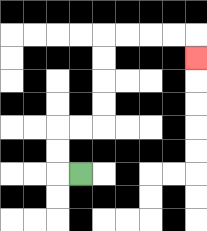{'start': '[3, 7]', 'end': '[8, 2]', 'path_directions': 'L,U,U,R,R,U,U,U,U,R,R,R,R,D', 'path_coordinates': '[[3, 7], [2, 7], [2, 6], [2, 5], [3, 5], [4, 5], [4, 4], [4, 3], [4, 2], [4, 1], [5, 1], [6, 1], [7, 1], [8, 1], [8, 2]]'}